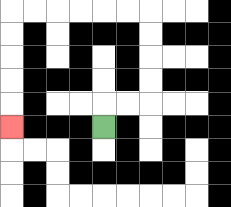{'start': '[4, 5]', 'end': '[0, 5]', 'path_directions': 'U,R,R,U,U,U,U,L,L,L,L,L,L,D,D,D,D,D', 'path_coordinates': '[[4, 5], [4, 4], [5, 4], [6, 4], [6, 3], [6, 2], [6, 1], [6, 0], [5, 0], [4, 0], [3, 0], [2, 0], [1, 0], [0, 0], [0, 1], [0, 2], [0, 3], [0, 4], [0, 5]]'}